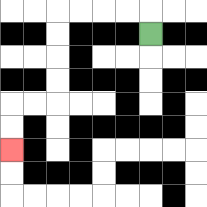{'start': '[6, 1]', 'end': '[0, 6]', 'path_directions': 'U,L,L,L,L,D,D,D,D,L,L,D,D', 'path_coordinates': '[[6, 1], [6, 0], [5, 0], [4, 0], [3, 0], [2, 0], [2, 1], [2, 2], [2, 3], [2, 4], [1, 4], [0, 4], [0, 5], [0, 6]]'}